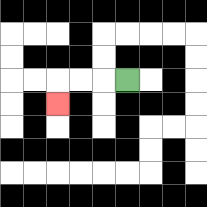{'start': '[5, 3]', 'end': '[2, 4]', 'path_directions': 'L,L,L,D', 'path_coordinates': '[[5, 3], [4, 3], [3, 3], [2, 3], [2, 4]]'}